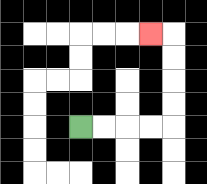{'start': '[3, 5]', 'end': '[6, 1]', 'path_directions': 'R,R,R,R,U,U,U,U,L', 'path_coordinates': '[[3, 5], [4, 5], [5, 5], [6, 5], [7, 5], [7, 4], [7, 3], [7, 2], [7, 1], [6, 1]]'}